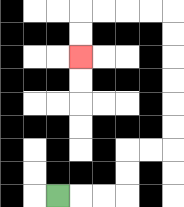{'start': '[2, 8]', 'end': '[3, 2]', 'path_directions': 'R,R,R,U,U,R,R,U,U,U,U,U,U,L,L,L,L,D,D', 'path_coordinates': '[[2, 8], [3, 8], [4, 8], [5, 8], [5, 7], [5, 6], [6, 6], [7, 6], [7, 5], [7, 4], [7, 3], [7, 2], [7, 1], [7, 0], [6, 0], [5, 0], [4, 0], [3, 0], [3, 1], [3, 2]]'}